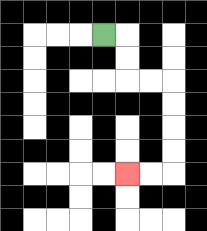{'start': '[4, 1]', 'end': '[5, 7]', 'path_directions': 'R,D,D,R,R,D,D,D,D,L,L', 'path_coordinates': '[[4, 1], [5, 1], [5, 2], [5, 3], [6, 3], [7, 3], [7, 4], [7, 5], [7, 6], [7, 7], [6, 7], [5, 7]]'}